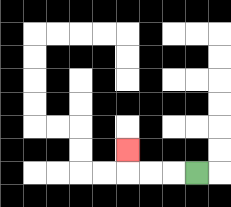{'start': '[8, 7]', 'end': '[5, 6]', 'path_directions': 'L,L,L,U', 'path_coordinates': '[[8, 7], [7, 7], [6, 7], [5, 7], [5, 6]]'}